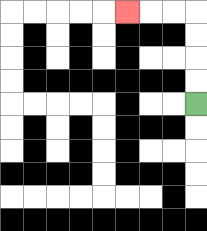{'start': '[8, 4]', 'end': '[5, 0]', 'path_directions': 'U,U,U,U,L,L,L', 'path_coordinates': '[[8, 4], [8, 3], [8, 2], [8, 1], [8, 0], [7, 0], [6, 0], [5, 0]]'}